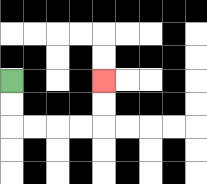{'start': '[0, 3]', 'end': '[4, 3]', 'path_directions': 'D,D,R,R,R,R,U,U', 'path_coordinates': '[[0, 3], [0, 4], [0, 5], [1, 5], [2, 5], [3, 5], [4, 5], [4, 4], [4, 3]]'}